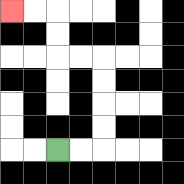{'start': '[2, 6]', 'end': '[0, 0]', 'path_directions': 'R,R,U,U,U,U,L,L,U,U,L,L', 'path_coordinates': '[[2, 6], [3, 6], [4, 6], [4, 5], [4, 4], [4, 3], [4, 2], [3, 2], [2, 2], [2, 1], [2, 0], [1, 0], [0, 0]]'}